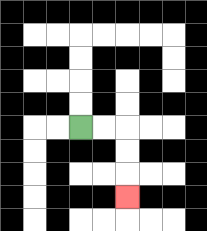{'start': '[3, 5]', 'end': '[5, 8]', 'path_directions': 'R,R,D,D,D', 'path_coordinates': '[[3, 5], [4, 5], [5, 5], [5, 6], [5, 7], [5, 8]]'}